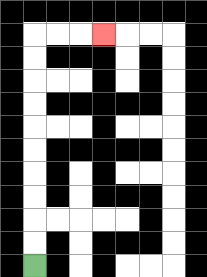{'start': '[1, 11]', 'end': '[4, 1]', 'path_directions': 'U,U,U,U,U,U,U,U,U,U,R,R,R', 'path_coordinates': '[[1, 11], [1, 10], [1, 9], [1, 8], [1, 7], [1, 6], [1, 5], [1, 4], [1, 3], [1, 2], [1, 1], [2, 1], [3, 1], [4, 1]]'}